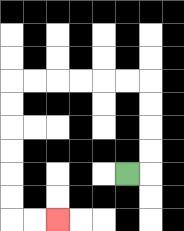{'start': '[5, 7]', 'end': '[2, 9]', 'path_directions': 'R,U,U,U,U,L,L,L,L,L,L,D,D,D,D,D,D,R,R', 'path_coordinates': '[[5, 7], [6, 7], [6, 6], [6, 5], [6, 4], [6, 3], [5, 3], [4, 3], [3, 3], [2, 3], [1, 3], [0, 3], [0, 4], [0, 5], [0, 6], [0, 7], [0, 8], [0, 9], [1, 9], [2, 9]]'}